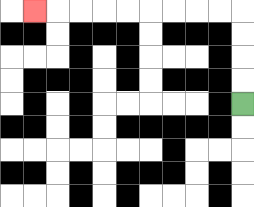{'start': '[10, 4]', 'end': '[1, 0]', 'path_directions': 'U,U,U,U,L,L,L,L,L,L,L,L,L', 'path_coordinates': '[[10, 4], [10, 3], [10, 2], [10, 1], [10, 0], [9, 0], [8, 0], [7, 0], [6, 0], [5, 0], [4, 0], [3, 0], [2, 0], [1, 0]]'}